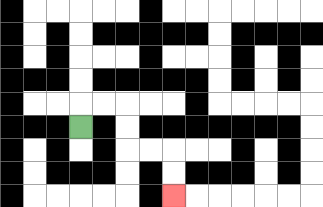{'start': '[3, 5]', 'end': '[7, 8]', 'path_directions': 'U,R,R,D,D,R,R,D,D', 'path_coordinates': '[[3, 5], [3, 4], [4, 4], [5, 4], [5, 5], [5, 6], [6, 6], [7, 6], [7, 7], [7, 8]]'}